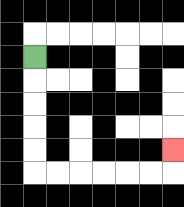{'start': '[1, 2]', 'end': '[7, 6]', 'path_directions': 'D,D,D,D,D,R,R,R,R,R,R,U', 'path_coordinates': '[[1, 2], [1, 3], [1, 4], [1, 5], [1, 6], [1, 7], [2, 7], [3, 7], [4, 7], [5, 7], [6, 7], [7, 7], [7, 6]]'}